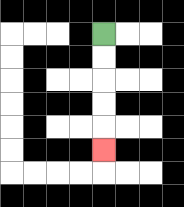{'start': '[4, 1]', 'end': '[4, 6]', 'path_directions': 'D,D,D,D,D', 'path_coordinates': '[[4, 1], [4, 2], [4, 3], [4, 4], [4, 5], [4, 6]]'}